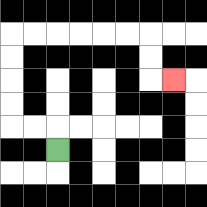{'start': '[2, 6]', 'end': '[7, 3]', 'path_directions': 'U,L,L,U,U,U,U,R,R,R,R,R,R,D,D,R', 'path_coordinates': '[[2, 6], [2, 5], [1, 5], [0, 5], [0, 4], [0, 3], [0, 2], [0, 1], [1, 1], [2, 1], [3, 1], [4, 1], [5, 1], [6, 1], [6, 2], [6, 3], [7, 3]]'}